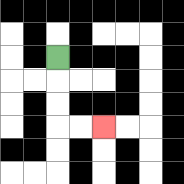{'start': '[2, 2]', 'end': '[4, 5]', 'path_directions': 'D,D,D,R,R', 'path_coordinates': '[[2, 2], [2, 3], [2, 4], [2, 5], [3, 5], [4, 5]]'}